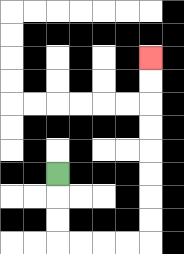{'start': '[2, 7]', 'end': '[6, 2]', 'path_directions': 'D,D,D,R,R,R,R,U,U,U,U,U,U,U,U', 'path_coordinates': '[[2, 7], [2, 8], [2, 9], [2, 10], [3, 10], [4, 10], [5, 10], [6, 10], [6, 9], [6, 8], [6, 7], [6, 6], [6, 5], [6, 4], [6, 3], [6, 2]]'}